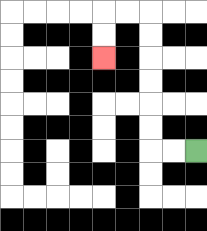{'start': '[8, 6]', 'end': '[4, 2]', 'path_directions': 'L,L,U,U,U,U,U,U,L,L,D,D', 'path_coordinates': '[[8, 6], [7, 6], [6, 6], [6, 5], [6, 4], [6, 3], [6, 2], [6, 1], [6, 0], [5, 0], [4, 0], [4, 1], [4, 2]]'}